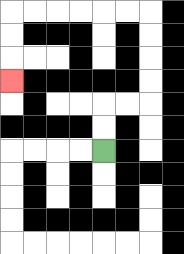{'start': '[4, 6]', 'end': '[0, 3]', 'path_directions': 'U,U,R,R,U,U,U,U,L,L,L,L,L,L,D,D,D', 'path_coordinates': '[[4, 6], [4, 5], [4, 4], [5, 4], [6, 4], [6, 3], [6, 2], [6, 1], [6, 0], [5, 0], [4, 0], [3, 0], [2, 0], [1, 0], [0, 0], [0, 1], [0, 2], [0, 3]]'}